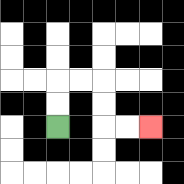{'start': '[2, 5]', 'end': '[6, 5]', 'path_directions': 'U,U,R,R,D,D,R,R', 'path_coordinates': '[[2, 5], [2, 4], [2, 3], [3, 3], [4, 3], [4, 4], [4, 5], [5, 5], [6, 5]]'}